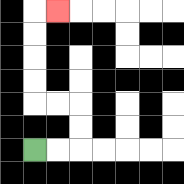{'start': '[1, 6]', 'end': '[2, 0]', 'path_directions': 'R,R,U,U,L,L,U,U,U,U,R', 'path_coordinates': '[[1, 6], [2, 6], [3, 6], [3, 5], [3, 4], [2, 4], [1, 4], [1, 3], [1, 2], [1, 1], [1, 0], [2, 0]]'}